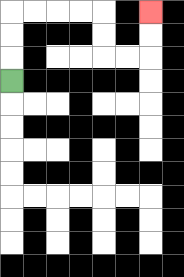{'start': '[0, 3]', 'end': '[6, 0]', 'path_directions': 'U,U,U,R,R,R,R,D,D,R,R,U,U', 'path_coordinates': '[[0, 3], [0, 2], [0, 1], [0, 0], [1, 0], [2, 0], [3, 0], [4, 0], [4, 1], [4, 2], [5, 2], [6, 2], [6, 1], [6, 0]]'}